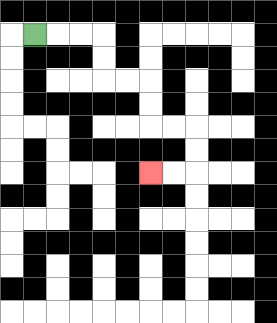{'start': '[1, 1]', 'end': '[6, 7]', 'path_directions': 'R,R,R,D,D,R,R,D,D,R,R,D,D,L,L', 'path_coordinates': '[[1, 1], [2, 1], [3, 1], [4, 1], [4, 2], [4, 3], [5, 3], [6, 3], [6, 4], [6, 5], [7, 5], [8, 5], [8, 6], [8, 7], [7, 7], [6, 7]]'}